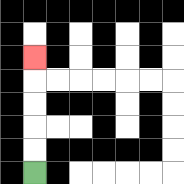{'start': '[1, 7]', 'end': '[1, 2]', 'path_directions': 'U,U,U,U,U', 'path_coordinates': '[[1, 7], [1, 6], [1, 5], [1, 4], [1, 3], [1, 2]]'}